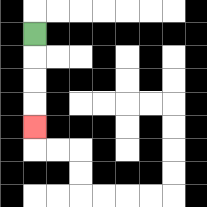{'start': '[1, 1]', 'end': '[1, 5]', 'path_directions': 'D,D,D,D', 'path_coordinates': '[[1, 1], [1, 2], [1, 3], [1, 4], [1, 5]]'}